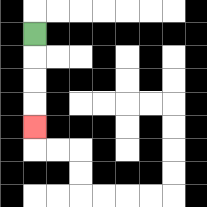{'start': '[1, 1]', 'end': '[1, 5]', 'path_directions': 'D,D,D,D', 'path_coordinates': '[[1, 1], [1, 2], [1, 3], [1, 4], [1, 5]]'}